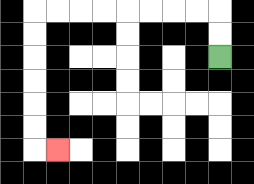{'start': '[9, 2]', 'end': '[2, 6]', 'path_directions': 'U,U,L,L,L,L,L,L,L,L,D,D,D,D,D,D,R', 'path_coordinates': '[[9, 2], [9, 1], [9, 0], [8, 0], [7, 0], [6, 0], [5, 0], [4, 0], [3, 0], [2, 0], [1, 0], [1, 1], [1, 2], [1, 3], [1, 4], [1, 5], [1, 6], [2, 6]]'}